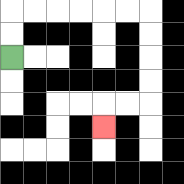{'start': '[0, 2]', 'end': '[4, 5]', 'path_directions': 'U,U,R,R,R,R,R,R,D,D,D,D,L,L,D', 'path_coordinates': '[[0, 2], [0, 1], [0, 0], [1, 0], [2, 0], [3, 0], [4, 0], [5, 0], [6, 0], [6, 1], [6, 2], [6, 3], [6, 4], [5, 4], [4, 4], [4, 5]]'}